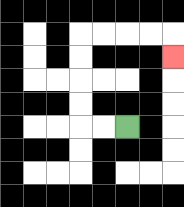{'start': '[5, 5]', 'end': '[7, 2]', 'path_directions': 'L,L,U,U,U,U,R,R,R,R,D', 'path_coordinates': '[[5, 5], [4, 5], [3, 5], [3, 4], [3, 3], [3, 2], [3, 1], [4, 1], [5, 1], [6, 1], [7, 1], [7, 2]]'}